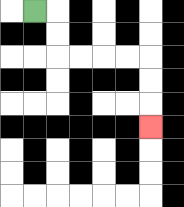{'start': '[1, 0]', 'end': '[6, 5]', 'path_directions': 'R,D,D,R,R,R,R,D,D,D', 'path_coordinates': '[[1, 0], [2, 0], [2, 1], [2, 2], [3, 2], [4, 2], [5, 2], [6, 2], [6, 3], [6, 4], [6, 5]]'}